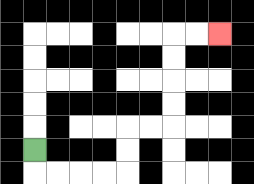{'start': '[1, 6]', 'end': '[9, 1]', 'path_directions': 'D,R,R,R,R,U,U,R,R,U,U,U,U,R,R', 'path_coordinates': '[[1, 6], [1, 7], [2, 7], [3, 7], [4, 7], [5, 7], [5, 6], [5, 5], [6, 5], [7, 5], [7, 4], [7, 3], [7, 2], [7, 1], [8, 1], [9, 1]]'}